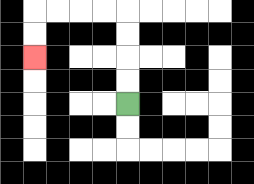{'start': '[5, 4]', 'end': '[1, 2]', 'path_directions': 'U,U,U,U,L,L,L,L,D,D', 'path_coordinates': '[[5, 4], [5, 3], [5, 2], [5, 1], [5, 0], [4, 0], [3, 0], [2, 0], [1, 0], [1, 1], [1, 2]]'}